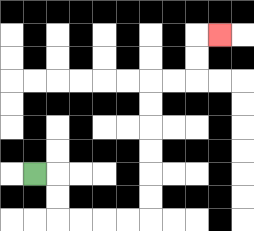{'start': '[1, 7]', 'end': '[9, 1]', 'path_directions': 'R,D,D,R,R,R,R,U,U,U,U,U,U,R,R,U,U,R', 'path_coordinates': '[[1, 7], [2, 7], [2, 8], [2, 9], [3, 9], [4, 9], [5, 9], [6, 9], [6, 8], [6, 7], [6, 6], [6, 5], [6, 4], [6, 3], [7, 3], [8, 3], [8, 2], [8, 1], [9, 1]]'}